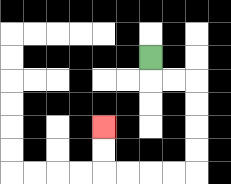{'start': '[6, 2]', 'end': '[4, 5]', 'path_directions': 'D,R,R,D,D,D,D,L,L,L,L,U,U', 'path_coordinates': '[[6, 2], [6, 3], [7, 3], [8, 3], [8, 4], [8, 5], [8, 6], [8, 7], [7, 7], [6, 7], [5, 7], [4, 7], [4, 6], [4, 5]]'}